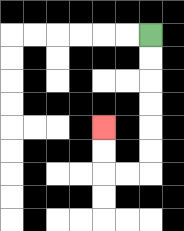{'start': '[6, 1]', 'end': '[4, 5]', 'path_directions': 'D,D,D,D,D,D,L,L,U,U', 'path_coordinates': '[[6, 1], [6, 2], [6, 3], [6, 4], [6, 5], [6, 6], [6, 7], [5, 7], [4, 7], [4, 6], [4, 5]]'}